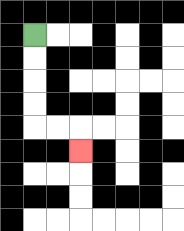{'start': '[1, 1]', 'end': '[3, 6]', 'path_directions': 'D,D,D,D,R,R,D', 'path_coordinates': '[[1, 1], [1, 2], [1, 3], [1, 4], [1, 5], [2, 5], [3, 5], [3, 6]]'}